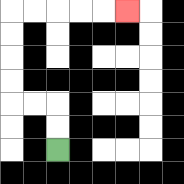{'start': '[2, 6]', 'end': '[5, 0]', 'path_directions': 'U,U,L,L,U,U,U,U,R,R,R,R,R', 'path_coordinates': '[[2, 6], [2, 5], [2, 4], [1, 4], [0, 4], [0, 3], [0, 2], [0, 1], [0, 0], [1, 0], [2, 0], [3, 0], [4, 0], [5, 0]]'}